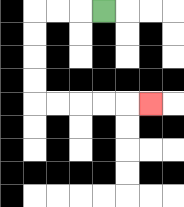{'start': '[4, 0]', 'end': '[6, 4]', 'path_directions': 'L,L,L,D,D,D,D,R,R,R,R,R', 'path_coordinates': '[[4, 0], [3, 0], [2, 0], [1, 0], [1, 1], [1, 2], [1, 3], [1, 4], [2, 4], [3, 4], [4, 4], [5, 4], [6, 4]]'}